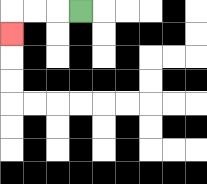{'start': '[3, 0]', 'end': '[0, 1]', 'path_directions': 'L,L,L,D', 'path_coordinates': '[[3, 0], [2, 0], [1, 0], [0, 0], [0, 1]]'}